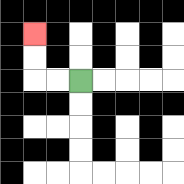{'start': '[3, 3]', 'end': '[1, 1]', 'path_directions': 'L,L,U,U', 'path_coordinates': '[[3, 3], [2, 3], [1, 3], [1, 2], [1, 1]]'}